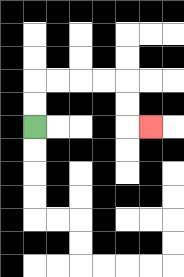{'start': '[1, 5]', 'end': '[6, 5]', 'path_directions': 'U,U,R,R,R,R,D,D,R', 'path_coordinates': '[[1, 5], [1, 4], [1, 3], [2, 3], [3, 3], [4, 3], [5, 3], [5, 4], [5, 5], [6, 5]]'}